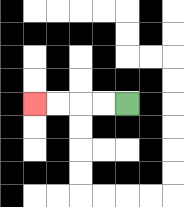{'start': '[5, 4]', 'end': '[1, 4]', 'path_directions': 'L,L,L,L', 'path_coordinates': '[[5, 4], [4, 4], [3, 4], [2, 4], [1, 4]]'}